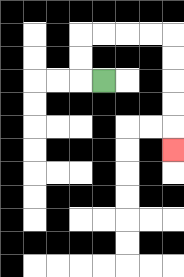{'start': '[4, 3]', 'end': '[7, 6]', 'path_directions': 'L,U,U,R,R,R,R,D,D,D,D,D', 'path_coordinates': '[[4, 3], [3, 3], [3, 2], [3, 1], [4, 1], [5, 1], [6, 1], [7, 1], [7, 2], [7, 3], [7, 4], [7, 5], [7, 6]]'}